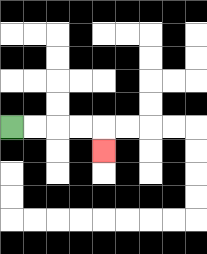{'start': '[0, 5]', 'end': '[4, 6]', 'path_directions': 'R,R,R,R,D', 'path_coordinates': '[[0, 5], [1, 5], [2, 5], [3, 5], [4, 5], [4, 6]]'}